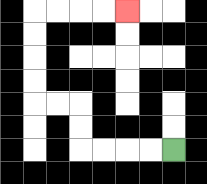{'start': '[7, 6]', 'end': '[5, 0]', 'path_directions': 'L,L,L,L,U,U,L,L,U,U,U,U,R,R,R,R', 'path_coordinates': '[[7, 6], [6, 6], [5, 6], [4, 6], [3, 6], [3, 5], [3, 4], [2, 4], [1, 4], [1, 3], [1, 2], [1, 1], [1, 0], [2, 0], [3, 0], [4, 0], [5, 0]]'}